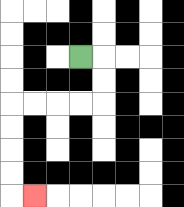{'start': '[3, 2]', 'end': '[1, 8]', 'path_directions': 'R,D,D,L,L,L,L,D,D,D,D,R', 'path_coordinates': '[[3, 2], [4, 2], [4, 3], [4, 4], [3, 4], [2, 4], [1, 4], [0, 4], [0, 5], [0, 6], [0, 7], [0, 8], [1, 8]]'}